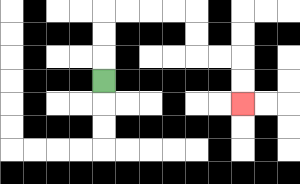{'start': '[4, 3]', 'end': '[10, 4]', 'path_directions': 'U,U,U,R,R,R,R,D,D,R,R,D,D', 'path_coordinates': '[[4, 3], [4, 2], [4, 1], [4, 0], [5, 0], [6, 0], [7, 0], [8, 0], [8, 1], [8, 2], [9, 2], [10, 2], [10, 3], [10, 4]]'}